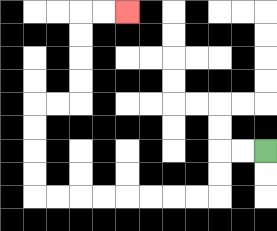{'start': '[11, 6]', 'end': '[5, 0]', 'path_directions': 'L,L,D,D,L,L,L,L,L,L,L,L,U,U,U,U,R,R,U,U,U,U,R,R', 'path_coordinates': '[[11, 6], [10, 6], [9, 6], [9, 7], [9, 8], [8, 8], [7, 8], [6, 8], [5, 8], [4, 8], [3, 8], [2, 8], [1, 8], [1, 7], [1, 6], [1, 5], [1, 4], [2, 4], [3, 4], [3, 3], [3, 2], [3, 1], [3, 0], [4, 0], [5, 0]]'}